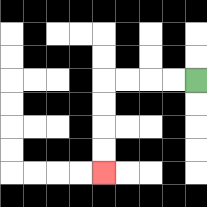{'start': '[8, 3]', 'end': '[4, 7]', 'path_directions': 'L,L,L,L,D,D,D,D', 'path_coordinates': '[[8, 3], [7, 3], [6, 3], [5, 3], [4, 3], [4, 4], [4, 5], [4, 6], [4, 7]]'}